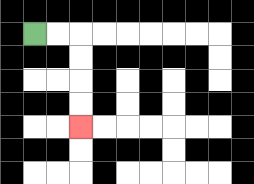{'start': '[1, 1]', 'end': '[3, 5]', 'path_directions': 'R,R,D,D,D,D', 'path_coordinates': '[[1, 1], [2, 1], [3, 1], [3, 2], [3, 3], [3, 4], [3, 5]]'}